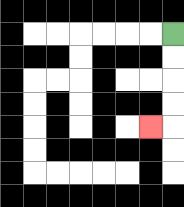{'start': '[7, 1]', 'end': '[6, 5]', 'path_directions': 'D,D,D,D,L', 'path_coordinates': '[[7, 1], [7, 2], [7, 3], [7, 4], [7, 5], [6, 5]]'}